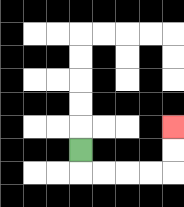{'start': '[3, 6]', 'end': '[7, 5]', 'path_directions': 'D,R,R,R,R,U,U', 'path_coordinates': '[[3, 6], [3, 7], [4, 7], [5, 7], [6, 7], [7, 7], [7, 6], [7, 5]]'}